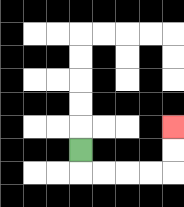{'start': '[3, 6]', 'end': '[7, 5]', 'path_directions': 'D,R,R,R,R,U,U', 'path_coordinates': '[[3, 6], [3, 7], [4, 7], [5, 7], [6, 7], [7, 7], [7, 6], [7, 5]]'}